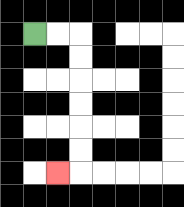{'start': '[1, 1]', 'end': '[2, 7]', 'path_directions': 'R,R,D,D,D,D,D,D,L', 'path_coordinates': '[[1, 1], [2, 1], [3, 1], [3, 2], [3, 3], [3, 4], [3, 5], [3, 6], [3, 7], [2, 7]]'}